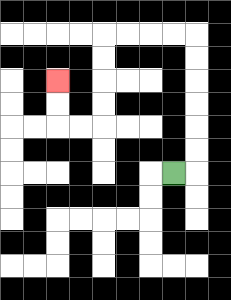{'start': '[7, 7]', 'end': '[2, 3]', 'path_directions': 'R,U,U,U,U,U,U,L,L,L,L,D,D,D,D,L,L,U,U', 'path_coordinates': '[[7, 7], [8, 7], [8, 6], [8, 5], [8, 4], [8, 3], [8, 2], [8, 1], [7, 1], [6, 1], [5, 1], [4, 1], [4, 2], [4, 3], [4, 4], [4, 5], [3, 5], [2, 5], [2, 4], [2, 3]]'}